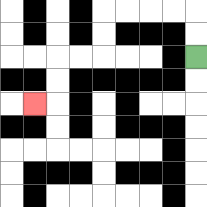{'start': '[8, 2]', 'end': '[1, 4]', 'path_directions': 'U,U,L,L,L,L,D,D,L,L,D,D,L', 'path_coordinates': '[[8, 2], [8, 1], [8, 0], [7, 0], [6, 0], [5, 0], [4, 0], [4, 1], [4, 2], [3, 2], [2, 2], [2, 3], [2, 4], [1, 4]]'}